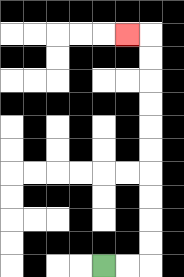{'start': '[4, 11]', 'end': '[5, 1]', 'path_directions': 'R,R,U,U,U,U,U,U,U,U,U,U,L', 'path_coordinates': '[[4, 11], [5, 11], [6, 11], [6, 10], [6, 9], [6, 8], [6, 7], [6, 6], [6, 5], [6, 4], [6, 3], [6, 2], [6, 1], [5, 1]]'}